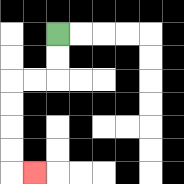{'start': '[2, 1]', 'end': '[1, 7]', 'path_directions': 'D,D,L,L,D,D,D,D,R', 'path_coordinates': '[[2, 1], [2, 2], [2, 3], [1, 3], [0, 3], [0, 4], [0, 5], [0, 6], [0, 7], [1, 7]]'}